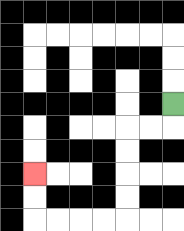{'start': '[7, 4]', 'end': '[1, 7]', 'path_directions': 'D,L,L,D,D,D,D,L,L,L,L,U,U', 'path_coordinates': '[[7, 4], [7, 5], [6, 5], [5, 5], [5, 6], [5, 7], [5, 8], [5, 9], [4, 9], [3, 9], [2, 9], [1, 9], [1, 8], [1, 7]]'}